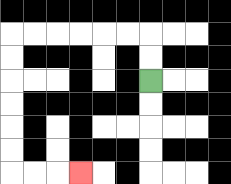{'start': '[6, 3]', 'end': '[3, 7]', 'path_directions': 'U,U,L,L,L,L,L,L,D,D,D,D,D,D,R,R,R', 'path_coordinates': '[[6, 3], [6, 2], [6, 1], [5, 1], [4, 1], [3, 1], [2, 1], [1, 1], [0, 1], [0, 2], [0, 3], [0, 4], [0, 5], [0, 6], [0, 7], [1, 7], [2, 7], [3, 7]]'}